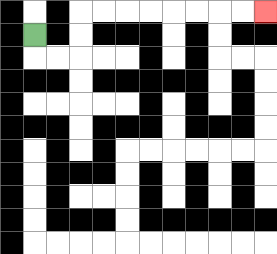{'start': '[1, 1]', 'end': '[11, 0]', 'path_directions': 'D,R,R,U,U,R,R,R,R,R,R,R,R', 'path_coordinates': '[[1, 1], [1, 2], [2, 2], [3, 2], [3, 1], [3, 0], [4, 0], [5, 0], [6, 0], [7, 0], [8, 0], [9, 0], [10, 0], [11, 0]]'}